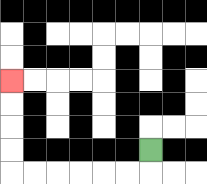{'start': '[6, 6]', 'end': '[0, 3]', 'path_directions': 'D,L,L,L,L,L,L,U,U,U,U', 'path_coordinates': '[[6, 6], [6, 7], [5, 7], [4, 7], [3, 7], [2, 7], [1, 7], [0, 7], [0, 6], [0, 5], [0, 4], [0, 3]]'}